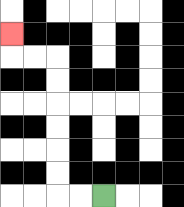{'start': '[4, 8]', 'end': '[0, 1]', 'path_directions': 'L,L,U,U,U,U,U,U,L,L,U', 'path_coordinates': '[[4, 8], [3, 8], [2, 8], [2, 7], [2, 6], [2, 5], [2, 4], [2, 3], [2, 2], [1, 2], [0, 2], [0, 1]]'}